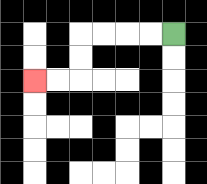{'start': '[7, 1]', 'end': '[1, 3]', 'path_directions': 'L,L,L,L,D,D,L,L', 'path_coordinates': '[[7, 1], [6, 1], [5, 1], [4, 1], [3, 1], [3, 2], [3, 3], [2, 3], [1, 3]]'}